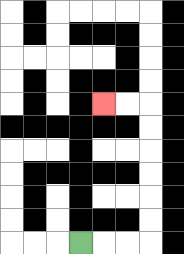{'start': '[3, 10]', 'end': '[4, 4]', 'path_directions': 'R,R,R,U,U,U,U,U,U,L,L', 'path_coordinates': '[[3, 10], [4, 10], [5, 10], [6, 10], [6, 9], [6, 8], [6, 7], [6, 6], [6, 5], [6, 4], [5, 4], [4, 4]]'}